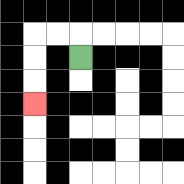{'start': '[3, 2]', 'end': '[1, 4]', 'path_directions': 'U,L,L,D,D,D', 'path_coordinates': '[[3, 2], [3, 1], [2, 1], [1, 1], [1, 2], [1, 3], [1, 4]]'}